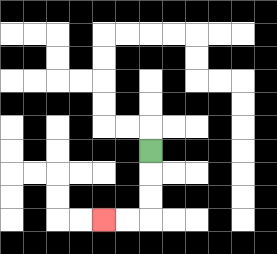{'start': '[6, 6]', 'end': '[4, 9]', 'path_directions': 'D,D,D,L,L', 'path_coordinates': '[[6, 6], [6, 7], [6, 8], [6, 9], [5, 9], [4, 9]]'}